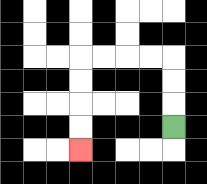{'start': '[7, 5]', 'end': '[3, 6]', 'path_directions': 'U,U,U,L,L,L,L,D,D,D,D', 'path_coordinates': '[[7, 5], [7, 4], [7, 3], [7, 2], [6, 2], [5, 2], [4, 2], [3, 2], [3, 3], [3, 4], [3, 5], [3, 6]]'}